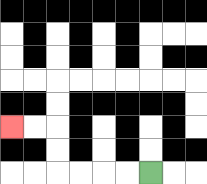{'start': '[6, 7]', 'end': '[0, 5]', 'path_directions': 'L,L,L,L,U,U,L,L', 'path_coordinates': '[[6, 7], [5, 7], [4, 7], [3, 7], [2, 7], [2, 6], [2, 5], [1, 5], [0, 5]]'}